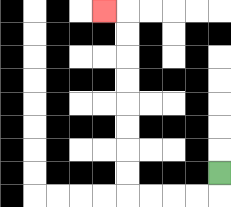{'start': '[9, 7]', 'end': '[4, 0]', 'path_directions': 'D,L,L,L,L,U,U,U,U,U,U,U,U,L', 'path_coordinates': '[[9, 7], [9, 8], [8, 8], [7, 8], [6, 8], [5, 8], [5, 7], [5, 6], [5, 5], [5, 4], [5, 3], [5, 2], [5, 1], [5, 0], [4, 0]]'}